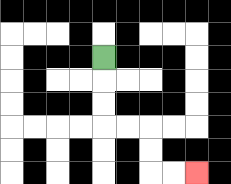{'start': '[4, 2]', 'end': '[8, 7]', 'path_directions': 'D,D,D,R,R,D,D,R,R', 'path_coordinates': '[[4, 2], [4, 3], [4, 4], [4, 5], [5, 5], [6, 5], [6, 6], [6, 7], [7, 7], [8, 7]]'}